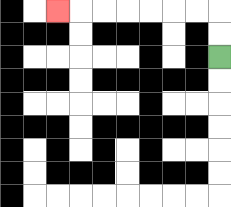{'start': '[9, 2]', 'end': '[2, 0]', 'path_directions': 'U,U,L,L,L,L,L,L,L', 'path_coordinates': '[[9, 2], [9, 1], [9, 0], [8, 0], [7, 0], [6, 0], [5, 0], [4, 0], [3, 0], [2, 0]]'}